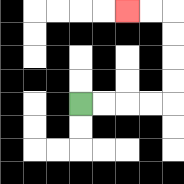{'start': '[3, 4]', 'end': '[5, 0]', 'path_directions': 'R,R,R,R,U,U,U,U,L,L', 'path_coordinates': '[[3, 4], [4, 4], [5, 4], [6, 4], [7, 4], [7, 3], [7, 2], [7, 1], [7, 0], [6, 0], [5, 0]]'}